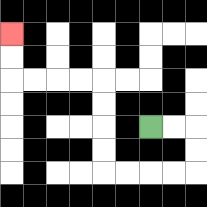{'start': '[6, 5]', 'end': '[0, 1]', 'path_directions': 'R,R,D,D,L,L,L,L,U,U,U,U,L,L,L,L,U,U', 'path_coordinates': '[[6, 5], [7, 5], [8, 5], [8, 6], [8, 7], [7, 7], [6, 7], [5, 7], [4, 7], [4, 6], [4, 5], [4, 4], [4, 3], [3, 3], [2, 3], [1, 3], [0, 3], [0, 2], [0, 1]]'}